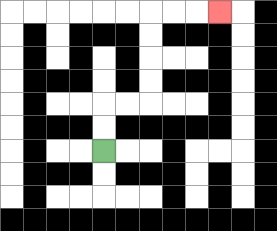{'start': '[4, 6]', 'end': '[9, 0]', 'path_directions': 'U,U,R,R,U,U,U,U,R,R,R', 'path_coordinates': '[[4, 6], [4, 5], [4, 4], [5, 4], [6, 4], [6, 3], [6, 2], [6, 1], [6, 0], [7, 0], [8, 0], [9, 0]]'}